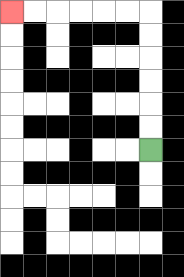{'start': '[6, 6]', 'end': '[0, 0]', 'path_directions': 'U,U,U,U,U,U,L,L,L,L,L,L', 'path_coordinates': '[[6, 6], [6, 5], [6, 4], [6, 3], [6, 2], [6, 1], [6, 0], [5, 0], [4, 0], [3, 0], [2, 0], [1, 0], [0, 0]]'}